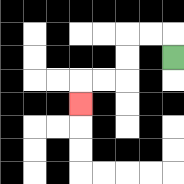{'start': '[7, 2]', 'end': '[3, 4]', 'path_directions': 'U,L,L,D,D,L,L,D', 'path_coordinates': '[[7, 2], [7, 1], [6, 1], [5, 1], [5, 2], [5, 3], [4, 3], [3, 3], [3, 4]]'}